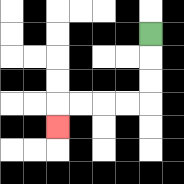{'start': '[6, 1]', 'end': '[2, 5]', 'path_directions': 'D,D,D,L,L,L,L,D', 'path_coordinates': '[[6, 1], [6, 2], [6, 3], [6, 4], [5, 4], [4, 4], [3, 4], [2, 4], [2, 5]]'}